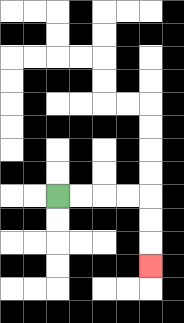{'start': '[2, 8]', 'end': '[6, 11]', 'path_directions': 'R,R,R,R,D,D,D', 'path_coordinates': '[[2, 8], [3, 8], [4, 8], [5, 8], [6, 8], [6, 9], [6, 10], [6, 11]]'}